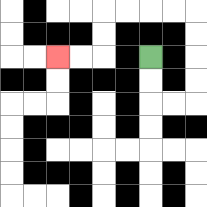{'start': '[6, 2]', 'end': '[2, 2]', 'path_directions': 'D,D,R,R,U,U,U,U,L,L,L,L,D,D,L,L', 'path_coordinates': '[[6, 2], [6, 3], [6, 4], [7, 4], [8, 4], [8, 3], [8, 2], [8, 1], [8, 0], [7, 0], [6, 0], [5, 0], [4, 0], [4, 1], [4, 2], [3, 2], [2, 2]]'}